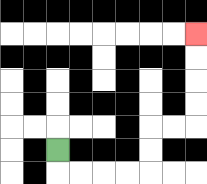{'start': '[2, 6]', 'end': '[8, 1]', 'path_directions': 'D,R,R,R,R,U,U,R,R,U,U,U,U', 'path_coordinates': '[[2, 6], [2, 7], [3, 7], [4, 7], [5, 7], [6, 7], [6, 6], [6, 5], [7, 5], [8, 5], [8, 4], [8, 3], [8, 2], [8, 1]]'}